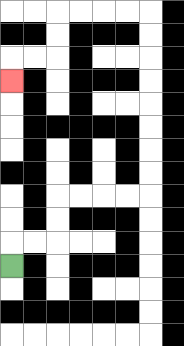{'start': '[0, 11]', 'end': '[0, 3]', 'path_directions': 'U,R,R,U,U,R,R,R,R,U,U,U,U,U,U,U,U,L,L,L,L,D,D,L,L,D', 'path_coordinates': '[[0, 11], [0, 10], [1, 10], [2, 10], [2, 9], [2, 8], [3, 8], [4, 8], [5, 8], [6, 8], [6, 7], [6, 6], [6, 5], [6, 4], [6, 3], [6, 2], [6, 1], [6, 0], [5, 0], [4, 0], [3, 0], [2, 0], [2, 1], [2, 2], [1, 2], [0, 2], [0, 3]]'}